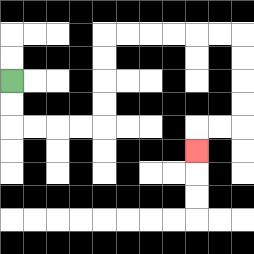{'start': '[0, 3]', 'end': '[8, 6]', 'path_directions': 'D,D,R,R,R,R,U,U,U,U,R,R,R,R,R,R,D,D,D,D,L,L,D', 'path_coordinates': '[[0, 3], [0, 4], [0, 5], [1, 5], [2, 5], [3, 5], [4, 5], [4, 4], [4, 3], [4, 2], [4, 1], [5, 1], [6, 1], [7, 1], [8, 1], [9, 1], [10, 1], [10, 2], [10, 3], [10, 4], [10, 5], [9, 5], [8, 5], [8, 6]]'}